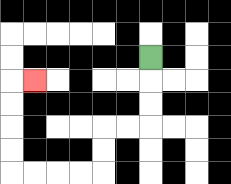{'start': '[6, 2]', 'end': '[1, 3]', 'path_directions': 'D,D,D,L,L,D,D,L,L,L,L,U,U,U,U,R', 'path_coordinates': '[[6, 2], [6, 3], [6, 4], [6, 5], [5, 5], [4, 5], [4, 6], [4, 7], [3, 7], [2, 7], [1, 7], [0, 7], [0, 6], [0, 5], [0, 4], [0, 3], [1, 3]]'}